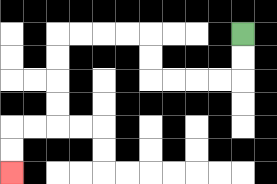{'start': '[10, 1]', 'end': '[0, 7]', 'path_directions': 'D,D,L,L,L,L,U,U,L,L,L,L,D,D,D,D,L,L,D,D', 'path_coordinates': '[[10, 1], [10, 2], [10, 3], [9, 3], [8, 3], [7, 3], [6, 3], [6, 2], [6, 1], [5, 1], [4, 1], [3, 1], [2, 1], [2, 2], [2, 3], [2, 4], [2, 5], [1, 5], [0, 5], [0, 6], [0, 7]]'}